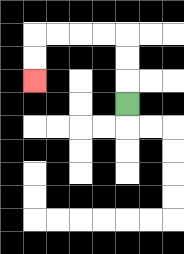{'start': '[5, 4]', 'end': '[1, 3]', 'path_directions': 'U,U,U,L,L,L,L,D,D', 'path_coordinates': '[[5, 4], [5, 3], [5, 2], [5, 1], [4, 1], [3, 1], [2, 1], [1, 1], [1, 2], [1, 3]]'}